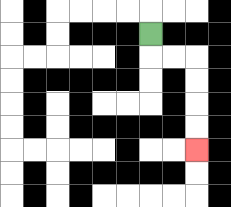{'start': '[6, 1]', 'end': '[8, 6]', 'path_directions': 'D,R,R,D,D,D,D', 'path_coordinates': '[[6, 1], [6, 2], [7, 2], [8, 2], [8, 3], [8, 4], [8, 5], [8, 6]]'}